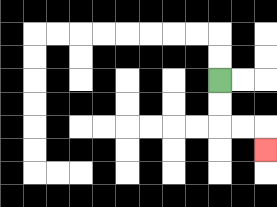{'start': '[9, 3]', 'end': '[11, 6]', 'path_directions': 'D,D,R,R,D', 'path_coordinates': '[[9, 3], [9, 4], [9, 5], [10, 5], [11, 5], [11, 6]]'}